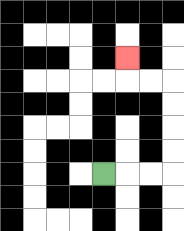{'start': '[4, 7]', 'end': '[5, 2]', 'path_directions': 'R,R,R,U,U,U,U,L,L,U', 'path_coordinates': '[[4, 7], [5, 7], [6, 7], [7, 7], [7, 6], [7, 5], [7, 4], [7, 3], [6, 3], [5, 3], [5, 2]]'}